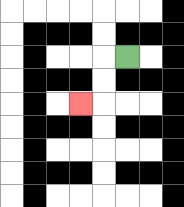{'start': '[5, 2]', 'end': '[3, 4]', 'path_directions': 'L,D,D,L', 'path_coordinates': '[[5, 2], [4, 2], [4, 3], [4, 4], [3, 4]]'}